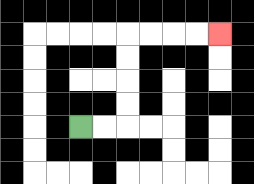{'start': '[3, 5]', 'end': '[9, 1]', 'path_directions': 'R,R,U,U,U,U,R,R,R,R', 'path_coordinates': '[[3, 5], [4, 5], [5, 5], [5, 4], [5, 3], [5, 2], [5, 1], [6, 1], [7, 1], [8, 1], [9, 1]]'}